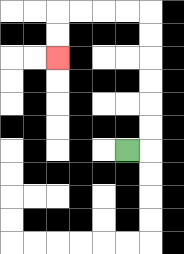{'start': '[5, 6]', 'end': '[2, 2]', 'path_directions': 'R,U,U,U,U,U,U,L,L,L,L,D,D', 'path_coordinates': '[[5, 6], [6, 6], [6, 5], [6, 4], [6, 3], [6, 2], [6, 1], [6, 0], [5, 0], [4, 0], [3, 0], [2, 0], [2, 1], [2, 2]]'}